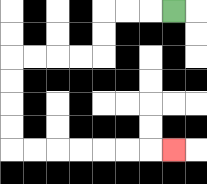{'start': '[7, 0]', 'end': '[7, 6]', 'path_directions': 'L,L,L,D,D,L,L,L,L,D,D,D,D,R,R,R,R,R,R,R', 'path_coordinates': '[[7, 0], [6, 0], [5, 0], [4, 0], [4, 1], [4, 2], [3, 2], [2, 2], [1, 2], [0, 2], [0, 3], [0, 4], [0, 5], [0, 6], [1, 6], [2, 6], [3, 6], [4, 6], [5, 6], [6, 6], [7, 6]]'}